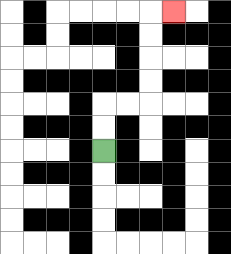{'start': '[4, 6]', 'end': '[7, 0]', 'path_directions': 'U,U,R,R,U,U,U,U,R', 'path_coordinates': '[[4, 6], [4, 5], [4, 4], [5, 4], [6, 4], [6, 3], [6, 2], [6, 1], [6, 0], [7, 0]]'}